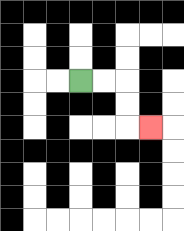{'start': '[3, 3]', 'end': '[6, 5]', 'path_directions': 'R,R,D,D,R', 'path_coordinates': '[[3, 3], [4, 3], [5, 3], [5, 4], [5, 5], [6, 5]]'}